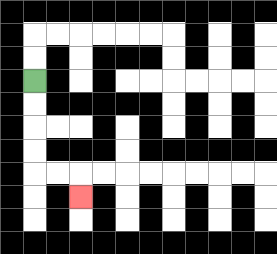{'start': '[1, 3]', 'end': '[3, 8]', 'path_directions': 'D,D,D,D,R,R,D', 'path_coordinates': '[[1, 3], [1, 4], [1, 5], [1, 6], [1, 7], [2, 7], [3, 7], [3, 8]]'}